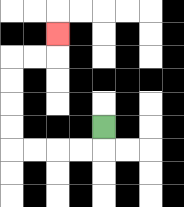{'start': '[4, 5]', 'end': '[2, 1]', 'path_directions': 'D,L,L,L,L,U,U,U,U,R,R,U', 'path_coordinates': '[[4, 5], [4, 6], [3, 6], [2, 6], [1, 6], [0, 6], [0, 5], [0, 4], [0, 3], [0, 2], [1, 2], [2, 2], [2, 1]]'}